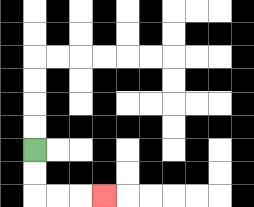{'start': '[1, 6]', 'end': '[4, 8]', 'path_directions': 'D,D,R,R,R', 'path_coordinates': '[[1, 6], [1, 7], [1, 8], [2, 8], [3, 8], [4, 8]]'}